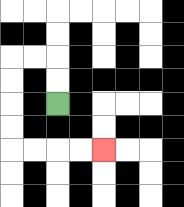{'start': '[2, 4]', 'end': '[4, 6]', 'path_directions': 'U,U,L,L,D,D,D,D,R,R,R,R', 'path_coordinates': '[[2, 4], [2, 3], [2, 2], [1, 2], [0, 2], [0, 3], [0, 4], [0, 5], [0, 6], [1, 6], [2, 6], [3, 6], [4, 6]]'}